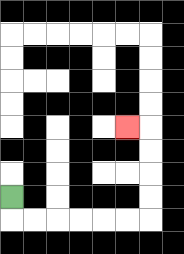{'start': '[0, 8]', 'end': '[5, 5]', 'path_directions': 'D,R,R,R,R,R,R,U,U,U,U,L', 'path_coordinates': '[[0, 8], [0, 9], [1, 9], [2, 9], [3, 9], [4, 9], [5, 9], [6, 9], [6, 8], [6, 7], [6, 6], [6, 5], [5, 5]]'}